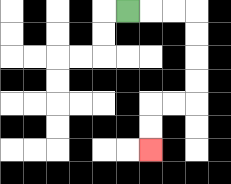{'start': '[5, 0]', 'end': '[6, 6]', 'path_directions': 'R,R,R,D,D,D,D,L,L,D,D', 'path_coordinates': '[[5, 0], [6, 0], [7, 0], [8, 0], [8, 1], [8, 2], [8, 3], [8, 4], [7, 4], [6, 4], [6, 5], [6, 6]]'}